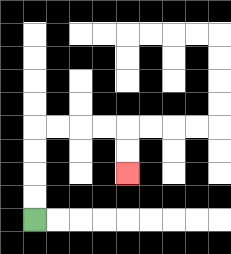{'start': '[1, 9]', 'end': '[5, 7]', 'path_directions': 'U,U,U,U,R,R,R,R,D,D', 'path_coordinates': '[[1, 9], [1, 8], [1, 7], [1, 6], [1, 5], [2, 5], [3, 5], [4, 5], [5, 5], [5, 6], [5, 7]]'}